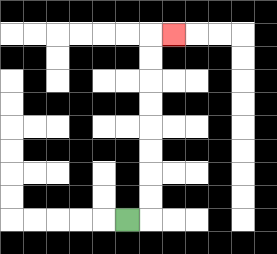{'start': '[5, 9]', 'end': '[7, 1]', 'path_directions': 'R,U,U,U,U,U,U,U,U,R', 'path_coordinates': '[[5, 9], [6, 9], [6, 8], [6, 7], [6, 6], [6, 5], [6, 4], [6, 3], [6, 2], [6, 1], [7, 1]]'}